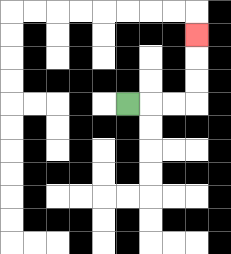{'start': '[5, 4]', 'end': '[8, 1]', 'path_directions': 'R,R,R,U,U,U', 'path_coordinates': '[[5, 4], [6, 4], [7, 4], [8, 4], [8, 3], [8, 2], [8, 1]]'}